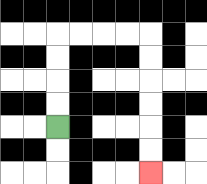{'start': '[2, 5]', 'end': '[6, 7]', 'path_directions': 'U,U,U,U,R,R,R,R,D,D,D,D,D,D', 'path_coordinates': '[[2, 5], [2, 4], [2, 3], [2, 2], [2, 1], [3, 1], [4, 1], [5, 1], [6, 1], [6, 2], [6, 3], [6, 4], [6, 5], [6, 6], [6, 7]]'}